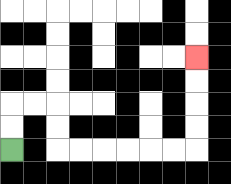{'start': '[0, 6]', 'end': '[8, 2]', 'path_directions': 'U,U,R,R,D,D,R,R,R,R,R,R,U,U,U,U', 'path_coordinates': '[[0, 6], [0, 5], [0, 4], [1, 4], [2, 4], [2, 5], [2, 6], [3, 6], [4, 6], [5, 6], [6, 6], [7, 6], [8, 6], [8, 5], [8, 4], [8, 3], [8, 2]]'}